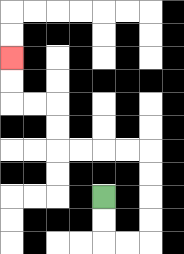{'start': '[4, 8]', 'end': '[0, 2]', 'path_directions': 'D,D,R,R,U,U,U,U,L,L,L,L,U,U,L,L,U,U', 'path_coordinates': '[[4, 8], [4, 9], [4, 10], [5, 10], [6, 10], [6, 9], [6, 8], [6, 7], [6, 6], [5, 6], [4, 6], [3, 6], [2, 6], [2, 5], [2, 4], [1, 4], [0, 4], [0, 3], [0, 2]]'}